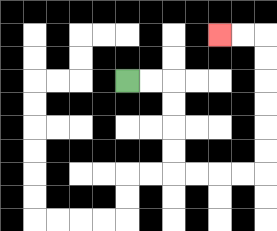{'start': '[5, 3]', 'end': '[9, 1]', 'path_directions': 'R,R,D,D,D,D,R,R,R,R,U,U,U,U,U,U,L,L', 'path_coordinates': '[[5, 3], [6, 3], [7, 3], [7, 4], [7, 5], [7, 6], [7, 7], [8, 7], [9, 7], [10, 7], [11, 7], [11, 6], [11, 5], [11, 4], [11, 3], [11, 2], [11, 1], [10, 1], [9, 1]]'}